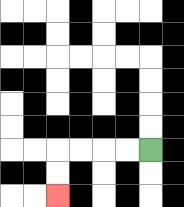{'start': '[6, 6]', 'end': '[2, 8]', 'path_directions': 'L,L,L,L,D,D', 'path_coordinates': '[[6, 6], [5, 6], [4, 6], [3, 6], [2, 6], [2, 7], [2, 8]]'}